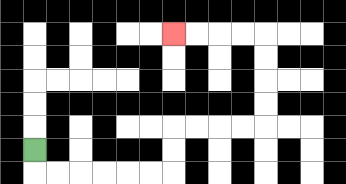{'start': '[1, 6]', 'end': '[7, 1]', 'path_directions': 'D,R,R,R,R,R,R,U,U,R,R,R,R,U,U,U,U,L,L,L,L', 'path_coordinates': '[[1, 6], [1, 7], [2, 7], [3, 7], [4, 7], [5, 7], [6, 7], [7, 7], [7, 6], [7, 5], [8, 5], [9, 5], [10, 5], [11, 5], [11, 4], [11, 3], [11, 2], [11, 1], [10, 1], [9, 1], [8, 1], [7, 1]]'}